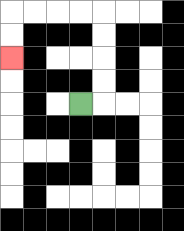{'start': '[3, 4]', 'end': '[0, 2]', 'path_directions': 'R,U,U,U,U,L,L,L,L,D,D', 'path_coordinates': '[[3, 4], [4, 4], [4, 3], [4, 2], [4, 1], [4, 0], [3, 0], [2, 0], [1, 0], [0, 0], [0, 1], [0, 2]]'}